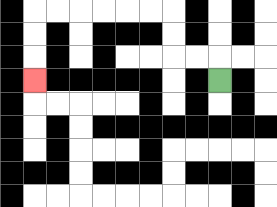{'start': '[9, 3]', 'end': '[1, 3]', 'path_directions': 'U,L,L,U,U,L,L,L,L,L,L,D,D,D', 'path_coordinates': '[[9, 3], [9, 2], [8, 2], [7, 2], [7, 1], [7, 0], [6, 0], [5, 0], [4, 0], [3, 0], [2, 0], [1, 0], [1, 1], [1, 2], [1, 3]]'}